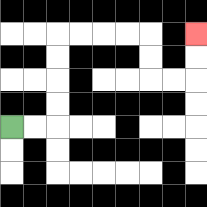{'start': '[0, 5]', 'end': '[8, 1]', 'path_directions': 'R,R,U,U,U,U,R,R,R,R,D,D,R,R,U,U', 'path_coordinates': '[[0, 5], [1, 5], [2, 5], [2, 4], [2, 3], [2, 2], [2, 1], [3, 1], [4, 1], [5, 1], [6, 1], [6, 2], [6, 3], [7, 3], [8, 3], [8, 2], [8, 1]]'}